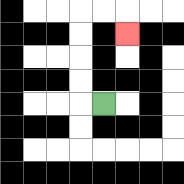{'start': '[4, 4]', 'end': '[5, 1]', 'path_directions': 'L,U,U,U,U,R,R,D', 'path_coordinates': '[[4, 4], [3, 4], [3, 3], [3, 2], [3, 1], [3, 0], [4, 0], [5, 0], [5, 1]]'}